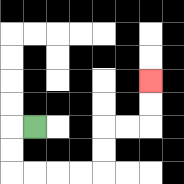{'start': '[1, 5]', 'end': '[6, 3]', 'path_directions': 'L,D,D,R,R,R,R,U,U,R,R,U,U', 'path_coordinates': '[[1, 5], [0, 5], [0, 6], [0, 7], [1, 7], [2, 7], [3, 7], [4, 7], [4, 6], [4, 5], [5, 5], [6, 5], [6, 4], [6, 3]]'}